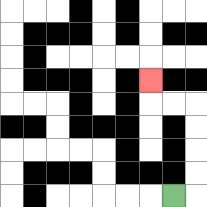{'start': '[7, 8]', 'end': '[6, 3]', 'path_directions': 'R,U,U,U,U,L,L,U', 'path_coordinates': '[[7, 8], [8, 8], [8, 7], [8, 6], [8, 5], [8, 4], [7, 4], [6, 4], [6, 3]]'}